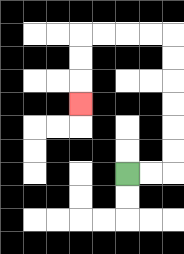{'start': '[5, 7]', 'end': '[3, 4]', 'path_directions': 'R,R,U,U,U,U,U,U,L,L,L,L,D,D,D', 'path_coordinates': '[[5, 7], [6, 7], [7, 7], [7, 6], [7, 5], [7, 4], [7, 3], [7, 2], [7, 1], [6, 1], [5, 1], [4, 1], [3, 1], [3, 2], [3, 3], [3, 4]]'}